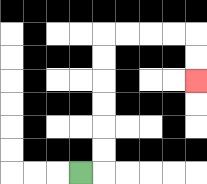{'start': '[3, 7]', 'end': '[8, 3]', 'path_directions': 'R,U,U,U,U,U,U,R,R,R,R,D,D', 'path_coordinates': '[[3, 7], [4, 7], [4, 6], [4, 5], [4, 4], [4, 3], [4, 2], [4, 1], [5, 1], [6, 1], [7, 1], [8, 1], [8, 2], [8, 3]]'}